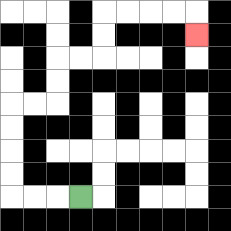{'start': '[3, 8]', 'end': '[8, 1]', 'path_directions': 'L,L,L,U,U,U,U,R,R,U,U,R,R,U,U,R,R,R,R,D', 'path_coordinates': '[[3, 8], [2, 8], [1, 8], [0, 8], [0, 7], [0, 6], [0, 5], [0, 4], [1, 4], [2, 4], [2, 3], [2, 2], [3, 2], [4, 2], [4, 1], [4, 0], [5, 0], [6, 0], [7, 0], [8, 0], [8, 1]]'}